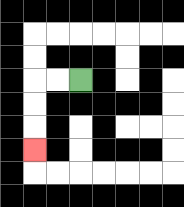{'start': '[3, 3]', 'end': '[1, 6]', 'path_directions': 'L,L,D,D,D', 'path_coordinates': '[[3, 3], [2, 3], [1, 3], [1, 4], [1, 5], [1, 6]]'}